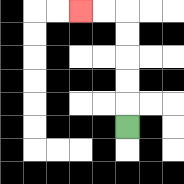{'start': '[5, 5]', 'end': '[3, 0]', 'path_directions': 'U,U,U,U,U,L,L', 'path_coordinates': '[[5, 5], [5, 4], [5, 3], [5, 2], [5, 1], [5, 0], [4, 0], [3, 0]]'}